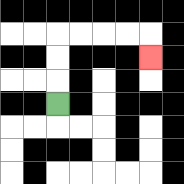{'start': '[2, 4]', 'end': '[6, 2]', 'path_directions': 'U,U,U,R,R,R,R,D', 'path_coordinates': '[[2, 4], [2, 3], [2, 2], [2, 1], [3, 1], [4, 1], [5, 1], [6, 1], [6, 2]]'}